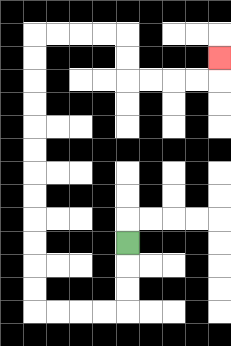{'start': '[5, 10]', 'end': '[9, 2]', 'path_directions': 'D,D,D,L,L,L,L,U,U,U,U,U,U,U,U,U,U,U,U,R,R,R,R,D,D,R,R,R,R,U', 'path_coordinates': '[[5, 10], [5, 11], [5, 12], [5, 13], [4, 13], [3, 13], [2, 13], [1, 13], [1, 12], [1, 11], [1, 10], [1, 9], [1, 8], [1, 7], [1, 6], [1, 5], [1, 4], [1, 3], [1, 2], [1, 1], [2, 1], [3, 1], [4, 1], [5, 1], [5, 2], [5, 3], [6, 3], [7, 3], [8, 3], [9, 3], [9, 2]]'}